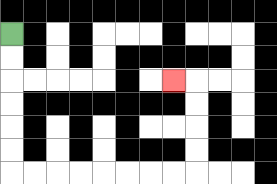{'start': '[0, 1]', 'end': '[7, 3]', 'path_directions': 'D,D,D,D,D,D,R,R,R,R,R,R,R,R,U,U,U,U,L', 'path_coordinates': '[[0, 1], [0, 2], [0, 3], [0, 4], [0, 5], [0, 6], [0, 7], [1, 7], [2, 7], [3, 7], [4, 7], [5, 7], [6, 7], [7, 7], [8, 7], [8, 6], [8, 5], [8, 4], [8, 3], [7, 3]]'}